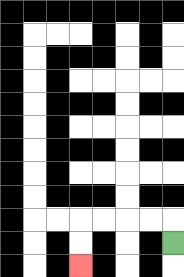{'start': '[7, 10]', 'end': '[3, 11]', 'path_directions': 'U,L,L,L,L,D,D', 'path_coordinates': '[[7, 10], [7, 9], [6, 9], [5, 9], [4, 9], [3, 9], [3, 10], [3, 11]]'}